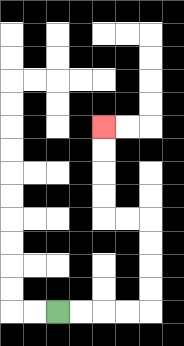{'start': '[2, 13]', 'end': '[4, 5]', 'path_directions': 'R,R,R,R,U,U,U,U,L,L,U,U,U,U', 'path_coordinates': '[[2, 13], [3, 13], [4, 13], [5, 13], [6, 13], [6, 12], [6, 11], [6, 10], [6, 9], [5, 9], [4, 9], [4, 8], [4, 7], [4, 6], [4, 5]]'}